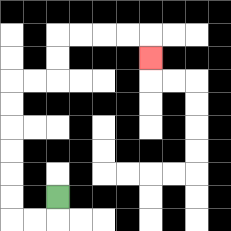{'start': '[2, 8]', 'end': '[6, 2]', 'path_directions': 'D,L,L,U,U,U,U,U,U,R,R,U,U,R,R,R,R,D', 'path_coordinates': '[[2, 8], [2, 9], [1, 9], [0, 9], [0, 8], [0, 7], [0, 6], [0, 5], [0, 4], [0, 3], [1, 3], [2, 3], [2, 2], [2, 1], [3, 1], [4, 1], [5, 1], [6, 1], [6, 2]]'}